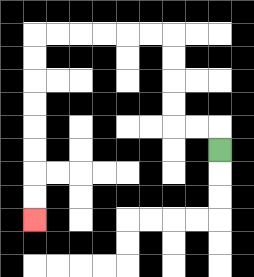{'start': '[9, 6]', 'end': '[1, 9]', 'path_directions': 'U,L,L,U,U,U,U,L,L,L,L,L,L,D,D,D,D,D,D,D,D', 'path_coordinates': '[[9, 6], [9, 5], [8, 5], [7, 5], [7, 4], [7, 3], [7, 2], [7, 1], [6, 1], [5, 1], [4, 1], [3, 1], [2, 1], [1, 1], [1, 2], [1, 3], [1, 4], [1, 5], [1, 6], [1, 7], [1, 8], [1, 9]]'}